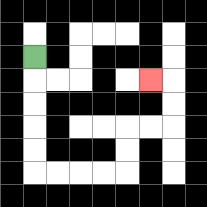{'start': '[1, 2]', 'end': '[6, 3]', 'path_directions': 'D,D,D,D,D,R,R,R,R,U,U,R,R,U,U,L', 'path_coordinates': '[[1, 2], [1, 3], [1, 4], [1, 5], [1, 6], [1, 7], [2, 7], [3, 7], [4, 7], [5, 7], [5, 6], [5, 5], [6, 5], [7, 5], [7, 4], [7, 3], [6, 3]]'}